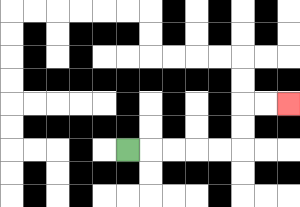{'start': '[5, 6]', 'end': '[12, 4]', 'path_directions': 'R,R,R,R,R,U,U,R,R', 'path_coordinates': '[[5, 6], [6, 6], [7, 6], [8, 6], [9, 6], [10, 6], [10, 5], [10, 4], [11, 4], [12, 4]]'}